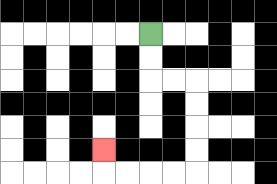{'start': '[6, 1]', 'end': '[4, 6]', 'path_directions': 'D,D,R,R,D,D,D,D,L,L,L,L,U', 'path_coordinates': '[[6, 1], [6, 2], [6, 3], [7, 3], [8, 3], [8, 4], [8, 5], [8, 6], [8, 7], [7, 7], [6, 7], [5, 7], [4, 7], [4, 6]]'}